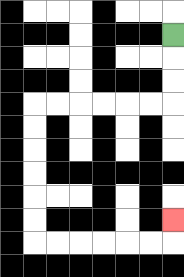{'start': '[7, 1]', 'end': '[7, 9]', 'path_directions': 'D,D,D,L,L,L,L,L,L,D,D,D,D,D,D,R,R,R,R,R,R,U', 'path_coordinates': '[[7, 1], [7, 2], [7, 3], [7, 4], [6, 4], [5, 4], [4, 4], [3, 4], [2, 4], [1, 4], [1, 5], [1, 6], [1, 7], [1, 8], [1, 9], [1, 10], [2, 10], [3, 10], [4, 10], [5, 10], [6, 10], [7, 10], [7, 9]]'}